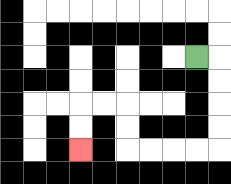{'start': '[8, 2]', 'end': '[3, 6]', 'path_directions': 'R,D,D,D,D,L,L,L,L,U,U,L,L,D,D', 'path_coordinates': '[[8, 2], [9, 2], [9, 3], [9, 4], [9, 5], [9, 6], [8, 6], [7, 6], [6, 6], [5, 6], [5, 5], [5, 4], [4, 4], [3, 4], [3, 5], [3, 6]]'}